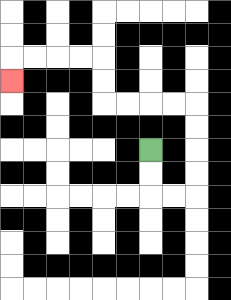{'start': '[6, 6]', 'end': '[0, 3]', 'path_directions': 'D,D,R,R,U,U,U,U,L,L,L,L,U,U,L,L,L,L,D', 'path_coordinates': '[[6, 6], [6, 7], [6, 8], [7, 8], [8, 8], [8, 7], [8, 6], [8, 5], [8, 4], [7, 4], [6, 4], [5, 4], [4, 4], [4, 3], [4, 2], [3, 2], [2, 2], [1, 2], [0, 2], [0, 3]]'}